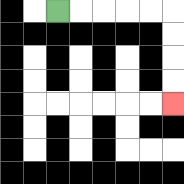{'start': '[2, 0]', 'end': '[7, 4]', 'path_directions': 'R,R,R,R,R,D,D,D,D', 'path_coordinates': '[[2, 0], [3, 0], [4, 0], [5, 0], [6, 0], [7, 0], [7, 1], [7, 2], [7, 3], [7, 4]]'}